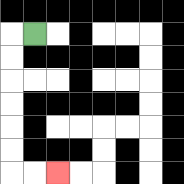{'start': '[1, 1]', 'end': '[2, 7]', 'path_directions': 'L,D,D,D,D,D,D,R,R', 'path_coordinates': '[[1, 1], [0, 1], [0, 2], [0, 3], [0, 4], [0, 5], [0, 6], [0, 7], [1, 7], [2, 7]]'}